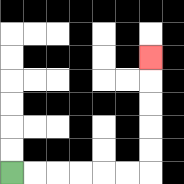{'start': '[0, 7]', 'end': '[6, 2]', 'path_directions': 'R,R,R,R,R,R,U,U,U,U,U', 'path_coordinates': '[[0, 7], [1, 7], [2, 7], [3, 7], [4, 7], [5, 7], [6, 7], [6, 6], [6, 5], [6, 4], [6, 3], [6, 2]]'}